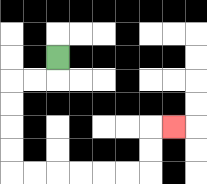{'start': '[2, 2]', 'end': '[7, 5]', 'path_directions': 'D,L,L,D,D,D,D,R,R,R,R,R,R,U,U,R', 'path_coordinates': '[[2, 2], [2, 3], [1, 3], [0, 3], [0, 4], [0, 5], [0, 6], [0, 7], [1, 7], [2, 7], [3, 7], [4, 7], [5, 7], [6, 7], [6, 6], [6, 5], [7, 5]]'}